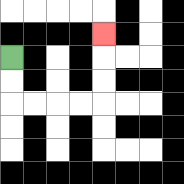{'start': '[0, 2]', 'end': '[4, 1]', 'path_directions': 'D,D,R,R,R,R,U,U,U', 'path_coordinates': '[[0, 2], [0, 3], [0, 4], [1, 4], [2, 4], [3, 4], [4, 4], [4, 3], [4, 2], [4, 1]]'}